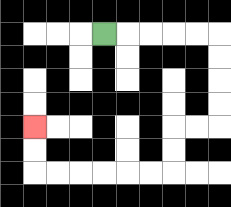{'start': '[4, 1]', 'end': '[1, 5]', 'path_directions': 'R,R,R,R,R,D,D,D,D,L,L,D,D,L,L,L,L,L,L,U,U', 'path_coordinates': '[[4, 1], [5, 1], [6, 1], [7, 1], [8, 1], [9, 1], [9, 2], [9, 3], [9, 4], [9, 5], [8, 5], [7, 5], [7, 6], [7, 7], [6, 7], [5, 7], [4, 7], [3, 7], [2, 7], [1, 7], [1, 6], [1, 5]]'}